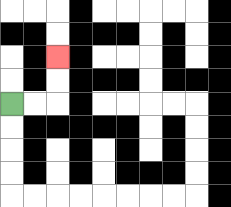{'start': '[0, 4]', 'end': '[2, 2]', 'path_directions': 'R,R,U,U', 'path_coordinates': '[[0, 4], [1, 4], [2, 4], [2, 3], [2, 2]]'}